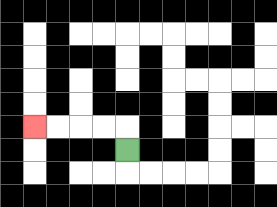{'start': '[5, 6]', 'end': '[1, 5]', 'path_directions': 'U,L,L,L,L', 'path_coordinates': '[[5, 6], [5, 5], [4, 5], [3, 5], [2, 5], [1, 5]]'}